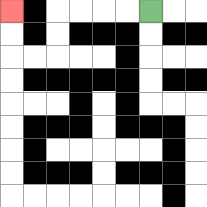{'start': '[6, 0]', 'end': '[0, 0]', 'path_directions': 'L,L,L,L,D,D,L,L,U,U', 'path_coordinates': '[[6, 0], [5, 0], [4, 0], [3, 0], [2, 0], [2, 1], [2, 2], [1, 2], [0, 2], [0, 1], [0, 0]]'}